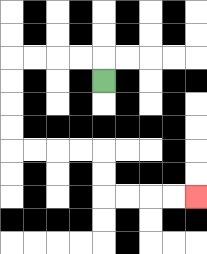{'start': '[4, 3]', 'end': '[8, 8]', 'path_directions': 'U,L,L,L,L,D,D,D,D,R,R,R,R,D,D,R,R,R,R', 'path_coordinates': '[[4, 3], [4, 2], [3, 2], [2, 2], [1, 2], [0, 2], [0, 3], [0, 4], [0, 5], [0, 6], [1, 6], [2, 6], [3, 6], [4, 6], [4, 7], [4, 8], [5, 8], [6, 8], [7, 8], [8, 8]]'}